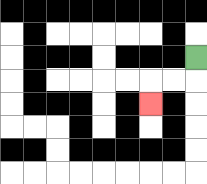{'start': '[8, 2]', 'end': '[6, 4]', 'path_directions': 'D,L,L,D', 'path_coordinates': '[[8, 2], [8, 3], [7, 3], [6, 3], [6, 4]]'}